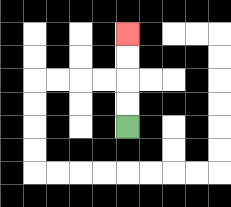{'start': '[5, 5]', 'end': '[5, 1]', 'path_directions': 'U,U,U,U', 'path_coordinates': '[[5, 5], [5, 4], [5, 3], [5, 2], [5, 1]]'}